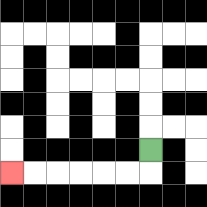{'start': '[6, 6]', 'end': '[0, 7]', 'path_directions': 'D,L,L,L,L,L,L', 'path_coordinates': '[[6, 6], [6, 7], [5, 7], [4, 7], [3, 7], [2, 7], [1, 7], [0, 7]]'}